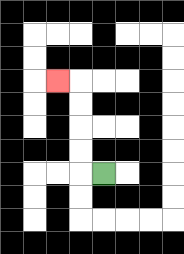{'start': '[4, 7]', 'end': '[2, 3]', 'path_directions': 'L,U,U,U,U,L', 'path_coordinates': '[[4, 7], [3, 7], [3, 6], [3, 5], [3, 4], [3, 3], [2, 3]]'}